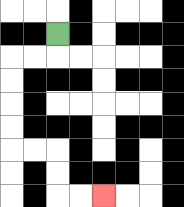{'start': '[2, 1]', 'end': '[4, 8]', 'path_directions': 'D,L,L,D,D,D,D,R,R,D,D,R,R', 'path_coordinates': '[[2, 1], [2, 2], [1, 2], [0, 2], [0, 3], [0, 4], [0, 5], [0, 6], [1, 6], [2, 6], [2, 7], [2, 8], [3, 8], [4, 8]]'}